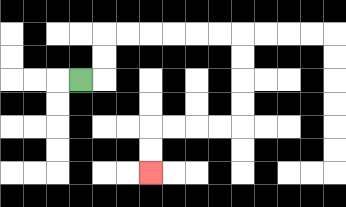{'start': '[3, 3]', 'end': '[6, 7]', 'path_directions': 'R,U,U,R,R,R,R,R,R,D,D,D,D,L,L,L,L,D,D', 'path_coordinates': '[[3, 3], [4, 3], [4, 2], [4, 1], [5, 1], [6, 1], [7, 1], [8, 1], [9, 1], [10, 1], [10, 2], [10, 3], [10, 4], [10, 5], [9, 5], [8, 5], [7, 5], [6, 5], [6, 6], [6, 7]]'}